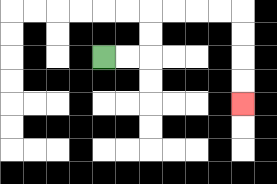{'start': '[4, 2]', 'end': '[10, 4]', 'path_directions': 'R,R,U,U,R,R,R,R,D,D,D,D', 'path_coordinates': '[[4, 2], [5, 2], [6, 2], [6, 1], [6, 0], [7, 0], [8, 0], [9, 0], [10, 0], [10, 1], [10, 2], [10, 3], [10, 4]]'}